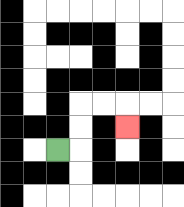{'start': '[2, 6]', 'end': '[5, 5]', 'path_directions': 'R,U,U,R,R,D', 'path_coordinates': '[[2, 6], [3, 6], [3, 5], [3, 4], [4, 4], [5, 4], [5, 5]]'}